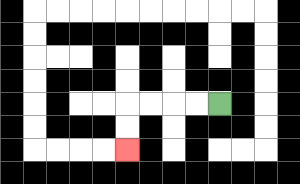{'start': '[9, 4]', 'end': '[5, 6]', 'path_directions': 'L,L,L,L,D,D', 'path_coordinates': '[[9, 4], [8, 4], [7, 4], [6, 4], [5, 4], [5, 5], [5, 6]]'}